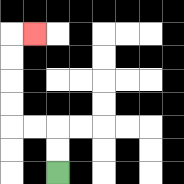{'start': '[2, 7]', 'end': '[1, 1]', 'path_directions': 'U,U,L,L,U,U,U,U,R', 'path_coordinates': '[[2, 7], [2, 6], [2, 5], [1, 5], [0, 5], [0, 4], [0, 3], [0, 2], [0, 1], [1, 1]]'}